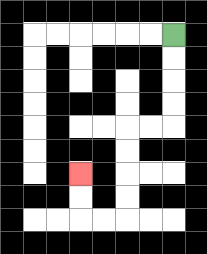{'start': '[7, 1]', 'end': '[3, 7]', 'path_directions': 'D,D,D,D,L,L,D,D,D,D,L,L,U,U', 'path_coordinates': '[[7, 1], [7, 2], [7, 3], [7, 4], [7, 5], [6, 5], [5, 5], [5, 6], [5, 7], [5, 8], [5, 9], [4, 9], [3, 9], [3, 8], [3, 7]]'}